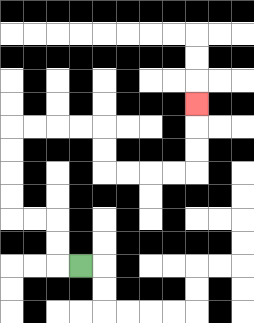{'start': '[3, 11]', 'end': '[8, 4]', 'path_directions': 'L,U,U,L,L,U,U,U,U,R,R,R,R,D,D,R,R,R,R,U,U,U', 'path_coordinates': '[[3, 11], [2, 11], [2, 10], [2, 9], [1, 9], [0, 9], [0, 8], [0, 7], [0, 6], [0, 5], [1, 5], [2, 5], [3, 5], [4, 5], [4, 6], [4, 7], [5, 7], [6, 7], [7, 7], [8, 7], [8, 6], [8, 5], [8, 4]]'}